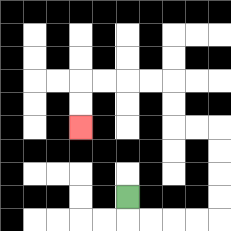{'start': '[5, 8]', 'end': '[3, 5]', 'path_directions': 'D,R,R,R,R,U,U,U,U,L,L,U,U,L,L,L,L,D,D', 'path_coordinates': '[[5, 8], [5, 9], [6, 9], [7, 9], [8, 9], [9, 9], [9, 8], [9, 7], [9, 6], [9, 5], [8, 5], [7, 5], [7, 4], [7, 3], [6, 3], [5, 3], [4, 3], [3, 3], [3, 4], [3, 5]]'}